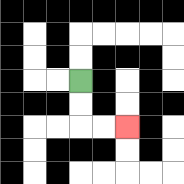{'start': '[3, 3]', 'end': '[5, 5]', 'path_directions': 'D,D,R,R', 'path_coordinates': '[[3, 3], [3, 4], [3, 5], [4, 5], [5, 5]]'}